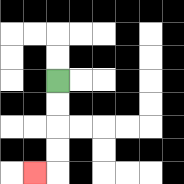{'start': '[2, 3]', 'end': '[1, 7]', 'path_directions': 'D,D,D,D,L', 'path_coordinates': '[[2, 3], [2, 4], [2, 5], [2, 6], [2, 7], [1, 7]]'}